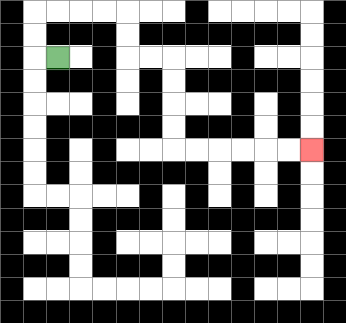{'start': '[2, 2]', 'end': '[13, 6]', 'path_directions': 'L,U,U,R,R,R,R,D,D,R,R,D,D,D,D,R,R,R,R,R,R', 'path_coordinates': '[[2, 2], [1, 2], [1, 1], [1, 0], [2, 0], [3, 0], [4, 0], [5, 0], [5, 1], [5, 2], [6, 2], [7, 2], [7, 3], [7, 4], [7, 5], [7, 6], [8, 6], [9, 6], [10, 6], [11, 6], [12, 6], [13, 6]]'}